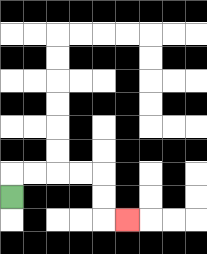{'start': '[0, 8]', 'end': '[5, 9]', 'path_directions': 'U,R,R,R,R,D,D,R', 'path_coordinates': '[[0, 8], [0, 7], [1, 7], [2, 7], [3, 7], [4, 7], [4, 8], [4, 9], [5, 9]]'}